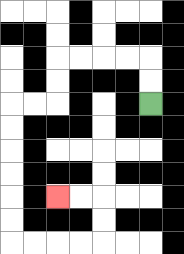{'start': '[6, 4]', 'end': '[2, 8]', 'path_directions': 'U,U,L,L,L,L,D,D,L,L,D,D,D,D,D,D,R,R,R,R,U,U,L,L', 'path_coordinates': '[[6, 4], [6, 3], [6, 2], [5, 2], [4, 2], [3, 2], [2, 2], [2, 3], [2, 4], [1, 4], [0, 4], [0, 5], [0, 6], [0, 7], [0, 8], [0, 9], [0, 10], [1, 10], [2, 10], [3, 10], [4, 10], [4, 9], [4, 8], [3, 8], [2, 8]]'}